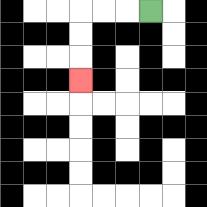{'start': '[6, 0]', 'end': '[3, 3]', 'path_directions': 'L,L,L,D,D,D', 'path_coordinates': '[[6, 0], [5, 0], [4, 0], [3, 0], [3, 1], [3, 2], [3, 3]]'}